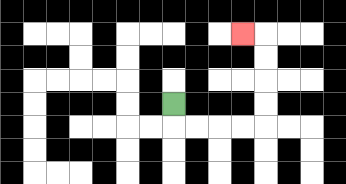{'start': '[7, 4]', 'end': '[10, 1]', 'path_directions': 'D,R,R,R,R,U,U,U,U,L', 'path_coordinates': '[[7, 4], [7, 5], [8, 5], [9, 5], [10, 5], [11, 5], [11, 4], [11, 3], [11, 2], [11, 1], [10, 1]]'}